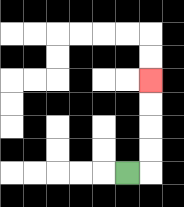{'start': '[5, 7]', 'end': '[6, 3]', 'path_directions': 'R,U,U,U,U', 'path_coordinates': '[[5, 7], [6, 7], [6, 6], [6, 5], [6, 4], [6, 3]]'}